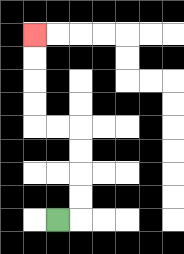{'start': '[2, 9]', 'end': '[1, 1]', 'path_directions': 'R,U,U,U,U,L,L,U,U,U,U', 'path_coordinates': '[[2, 9], [3, 9], [3, 8], [3, 7], [3, 6], [3, 5], [2, 5], [1, 5], [1, 4], [1, 3], [1, 2], [1, 1]]'}